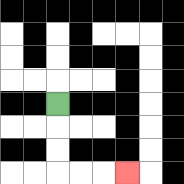{'start': '[2, 4]', 'end': '[5, 7]', 'path_directions': 'D,D,D,R,R,R', 'path_coordinates': '[[2, 4], [2, 5], [2, 6], [2, 7], [3, 7], [4, 7], [5, 7]]'}